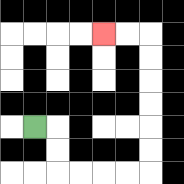{'start': '[1, 5]', 'end': '[4, 1]', 'path_directions': 'R,D,D,R,R,R,R,U,U,U,U,U,U,L,L', 'path_coordinates': '[[1, 5], [2, 5], [2, 6], [2, 7], [3, 7], [4, 7], [5, 7], [6, 7], [6, 6], [6, 5], [6, 4], [6, 3], [6, 2], [6, 1], [5, 1], [4, 1]]'}